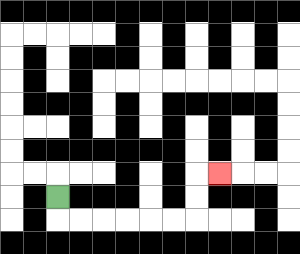{'start': '[2, 8]', 'end': '[9, 7]', 'path_directions': 'D,R,R,R,R,R,R,U,U,R', 'path_coordinates': '[[2, 8], [2, 9], [3, 9], [4, 9], [5, 9], [6, 9], [7, 9], [8, 9], [8, 8], [8, 7], [9, 7]]'}